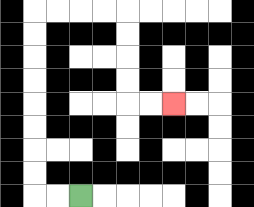{'start': '[3, 8]', 'end': '[7, 4]', 'path_directions': 'L,L,U,U,U,U,U,U,U,U,R,R,R,R,D,D,D,D,R,R', 'path_coordinates': '[[3, 8], [2, 8], [1, 8], [1, 7], [1, 6], [1, 5], [1, 4], [1, 3], [1, 2], [1, 1], [1, 0], [2, 0], [3, 0], [4, 0], [5, 0], [5, 1], [5, 2], [5, 3], [5, 4], [6, 4], [7, 4]]'}